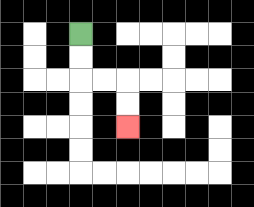{'start': '[3, 1]', 'end': '[5, 5]', 'path_directions': 'D,D,R,R,D,D', 'path_coordinates': '[[3, 1], [3, 2], [3, 3], [4, 3], [5, 3], [5, 4], [5, 5]]'}